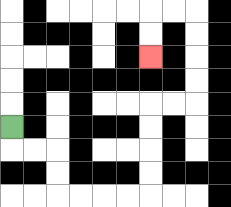{'start': '[0, 5]', 'end': '[6, 2]', 'path_directions': 'D,R,R,D,D,R,R,R,R,U,U,U,U,R,R,U,U,U,U,L,L,D,D', 'path_coordinates': '[[0, 5], [0, 6], [1, 6], [2, 6], [2, 7], [2, 8], [3, 8], [4, 8], [5, 8], [6, 8], [6, 7], [6, 6], [6, 5], [6, 4], [7, 4], [8, 4], [8, 3], [8, 2], [8, 1], [8, 0], [7, 0], [6, 0], [6, 1], [6, 2]]'}